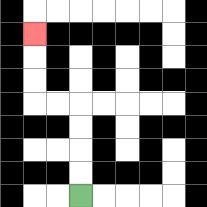{'start': '[3, 8]', 'end': '[1, 1]', 'path_directions': 'U,U,U,U,L,L,U,U,U', 'path_coordinates': '[[3, 8], [3, 7], [3, 6], [3, 5], [3, 4], [2, 4], [1, 4], [1, 3], [1, 2], [1, 1]]'}